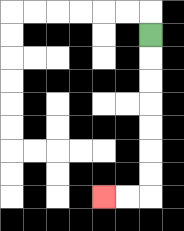{'start': '[6, 1]', 'end': '[4, 8]', 'path_directions': 'D,D,D,D,D,D,D,L,L', 'path_coordinates': '[[6, 1], [6, 2], [6, 3], [6, 4], [6, 5], [6, 6], [6, 7], [6, 8], [5, 8], [4, 8]]'}